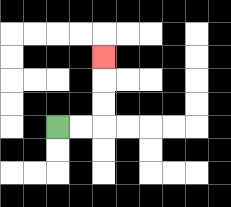{'start': '[2, 5]', 'end': '[4, 2]', 'path_directions': 'R,R,U,U,U', 'path_coordinates': '[[2, 5], [3, 5], [4, 5], [4, 4], [4, 3], [4, 2]]'}